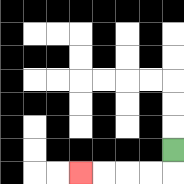{'start': '[7, 6]', 'end': '[3, 7]', 'path_directions': 'D,L,L,L,L', 'path_coordinates': '[[7, 6], [7, 7], [6, 7], [5, 7], [4, 7], [3, 7]]'}